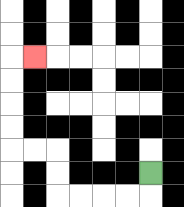{'start': '[6, 7]', 'end': '[1, 2]', 'path_directions': 'D,L,L,L,L,U,U,L,L,U,U,U,U,R', 'path_coordinates': '[[6, 7], [6, 8], [5, 8], [4, 8], [3, 8], [2, 8], [2, 7], [2, 6], [1, 6], [0, 6], [0, 5], [0, 4], [0, 3], [0, 2], [1, 2]]'}